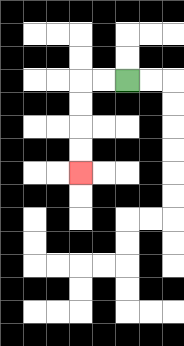{'start': '[5, 3]', 'end': '[3, 7]', 'path_directions': 'L,L,D,D,D,D', 'path_coordinates': '[[5, 3], [4, 3], [3, 3], [3, 4], [3, 5], [3, 6], [3, 7]]'}